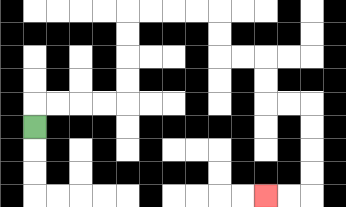{'start': '[1, 5]', 'end': '[11, 8]', 'path_directions': 'U,R,R,R,R,U,U,U,U,R,R,R,R,D,D,R,R,D,D,R,R,D,D,D,D,L,L', 'path_coordinates': '[[1, 5], [1, 4], [2, 4], [3, 4], [4, 4], [5, 4], [5, 3], [5, 2], [5, 1], [5, 0], [6, 0], [7, 0], [8, 0], [9, 0], [9, 1], [9, 2], [10, 2], [11, 2], [11, 3], [11, 4], [12, 4], [13, 4], [13, 5], [13, 6], [13, 7], [13, 8], [12, 8], [11, 8]]'}